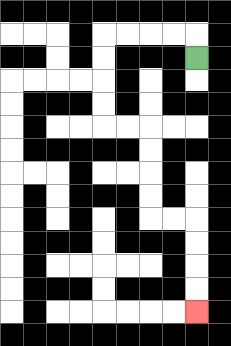{'start': '[8, 2]', 'end': '[8, 13]', 'path_directions': 'U,L,L,L,L,D,D,D,D,R,R,D,D,D,D,R,R,D,D,D,D', 'path_coordinates': '[[8, 2], [8, 1], [7, 1], [6, 1], [5, 1], [4, 1], [4, 2], [4, 3], [4, 4], [4, 5], [5, 5], [6, 5], [6, 6], [6, 7], [6, 8], [6, 9], [7, 9], [8, 9], [8, 10], [8, 11], [8, 12], [8, 13]]'}